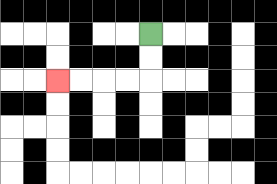{'start': '[6, 1]', 'end': '[2, 3]', 'path_directions': 'D,D,L,L,L,L', 'path_coordinates': '[[6, 1], [6, 2], [6, 3], [5, 3], [4, 3], [3, 3], [2, 3]]'}